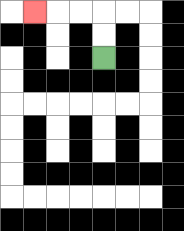{'start': '[4, 2]', 'end': '[1, 0]', 'path_directions': 'U,U,L,L,L', 'path_coordinates': '[[4, 2], [4, 1], [4, 0], [3, 0], [2, 0], [1, 0]]'}